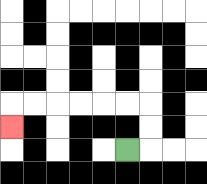{'start': '[5, 6]', 'end': '[0, 5]', 'path_directions': 'R,U,U,L,L,L,L,L,L,D', 'path_coordinates': '[[5, 6], [6, 6], [6, 5], [6, 4], [5, 4], [4, 4], [3, 4], [2, 4], [1, 4], [0, 4], [0, 5]]'}